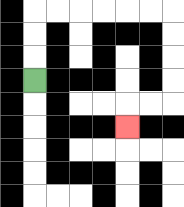{'start': '[1, 3]', 'end': '[5, 5]', 'path_directions': 'U,U,U,R,R,R,R,R,R,D,D,D,D,L,L,D', 'path_coordinates': '[[1, 3], [1, 2], [1, 1], [1, 0], [2, 0], [3, 0], [4, 0], [5, 0], [6, 0], [7, 0], [7, 1], [7, 2], [7, 3], [7, 4], [6, 4], [5, 4], [5, 5]]'}